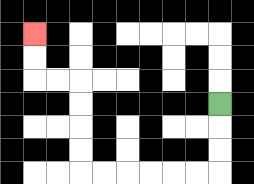{'start': '[9, 4]', 'end': '[1, 1]', 'path_directions': 'D,D,D,L,L,L,L,L,L,U,U,U,U,L,L,U,U', 'path_coordinates': '[[9, 4], [9, 5], [9, 6], [9, 7], [8, 7], [7, 7], [6, 7], [5, 7], [4, 7], [3, 7], [3, 6], [3, 5], [3, 4], [3, 3], [2, 3], [1, 3], [1, 2], [1, 1]]'}